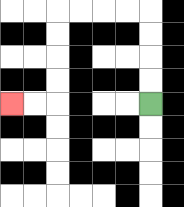{'start': '[6, 4]', 'end': '[0, 4]', 'path_directions': 'U,U,U,U,L,L,L,L,D,D,D,D,L,L', 'path_coordinates': '[[6, 4], [6, 3], [6, 2], [6, 1], [6, 0], [5, 0], [4, 0], [3, 0], [2, 0], [2, 1], [2, 2], [2, 3], [2, 4], [1, 4], [0, 4]]'}